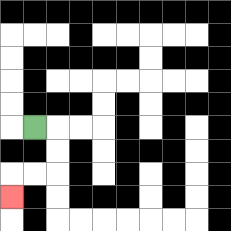{'start': '[1, 5]', 'end': '[0, 8]', 'path_directions': 'R,D,D,L,L,D', 'path_coordinates': '[[1, 5], [2, 5], [2, 6], [2, 7], [1, 7], [0, 7], [0, 8]]'}